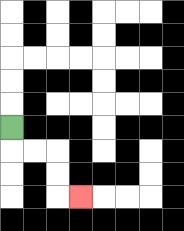{'start': '[0, 5]', 'end': '[3, 8]', 'path_directions': 'D,R,R,D,D,R', 'path_coordinates': '[[0, 5], [0, 6], [1, 6], [2, 6], [2, 7], [2, 8], [3, 8]]'}